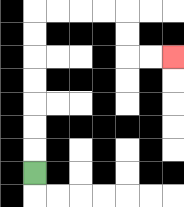{'start': '[1, 7]', 'end': '[7, 2]', 'path_directions': 'U,U,U,U,U,U,U,R,R,R,R,D,D,R,R', 'path_coordinates': '[[1, 7], [1, 6], [1, 5], [1, 4], [1, 3], [1, 2], [1, 1], [1, 0], [2, 0], [3, 0], [4, 0], [5, 0], [5, 1], [5, 2], [6, 2], [7, 2]]'}